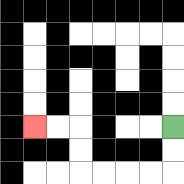{'start': '[7, 5]', 'end': '[1, 5]', 'path_directions': 'D,D,L,L,L,L,U,U,L,L', 'path_coordinates': '[[7, 5], [7, 6], [7, 7], [6, 7], [5, 7], [4, 7], [3, 7], [3, 6], [3, 5], [2, 5], [1, 5]]'}